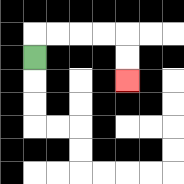{'start': '[1, 2]', 'end': '[5, 3]', 'path_directions': 'U,R,R,R,R,D,D', 'path_coordinates': '[[1, 2], [1, 1], [2, 1], [3, 1], [4, 1], [5, 1], [5, 2], [5, 3]]'}